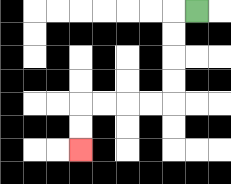{'start': '[8, 0]', 'end': '[3, 6]', 'path_directions': 'L,D,D,D,D,L,L,L,L,D,D', 'path_coordinates': '[[8, 0], [7, 0], [7, 1], [7, 2], [7, 3], [7, 4], [6, 4], [5, 4], [4, 4], [3, 4], [3, 5], [3, 6]]'}